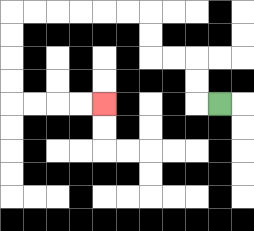{'start': '[9, 4]', 'end': '[4, 4]', 'path_directions': 'L,U,U,L,L,U,U,L,L,L,L,L,L,D,D,D,D,R,R,R,R', 'path_coordinates': '[[9, 4], [8, 4], [8, 3], [8, 2], [7, 2], [6, 2], [6, 1], [6, 0], [5, 0], [4, 0], [3, 0], [2, 0], [1, 0], [0, 0], [0, 1], [0, 2], [0, 3], [0, 4], [1, 4], [2, 4], [3, 4], [4, 4]]'}